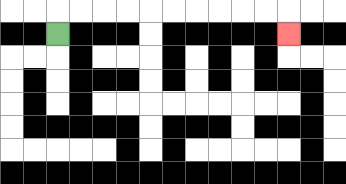{'start': '[2, 1]', 'end': '[12, 1]', 'path_directions': 'U,R,R,R,R,R,R,R,R,R,R,D', 'path_coordinates': '[[2, 1], [2, 0], [3, 0], [4, 0], [5, 0], [6, 0], [7, 0], [8, 0], [9, 0], [10, 0], [11, 0], [12, 0], [12, 1]]'}